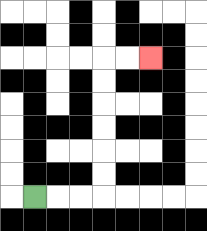{'start': '[1, 8]', 'end': '[6, 2]', 'path_directions': 'R,R,R,U,U,U,U,U,U,R,R', 'path_coordinates': '[[1, 8], [2, 8], [3, 8], [4, 8], [4, 7], [4, 6], [4, 5], [4, 4], [4, 3], [4, 2], [5, 2], [6, 2]]'}